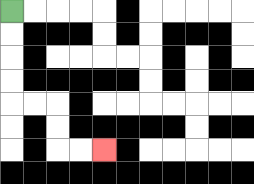{'start': '[0, 0]', 'end': '[4, 6]', 'path_directions': 'D,D,D,D,R,R,D,D,R,R', 'path_coordinates': '[[0, 0], [0, 1], [0, 2], [0, 3], [0, 4], [1, 4], [2, 4], [2, 5], [2, 6], [3, 6], [4, 6]]'}